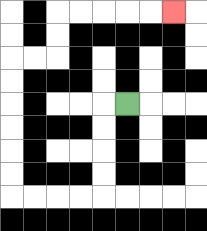{'start': '[5, 4]', 'end': '[7, 0]', 'path_directions': 'L,D,D,D,D,L,L,L,L,U,U,U,U,U,U,R,R,U,U,R,R,R,R,R', 'path_coordinates': '[[5, 4], [4, 4], [4, 5], [4, 6], [4, 7], [4, 8], [3, 8], [2, 8], [1, 8], [0, 8], [0, 7], [0, 6], [0, 5], [0, 4], [0, 3], [0, 2], [1, 2], [2, 2], [2, 1], [2, 0], [3, 0], [4, 0], [5, 0], [6, 0], [7, 0]]'}